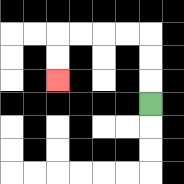{'start': '[6, 4]', 'end': '[2, 3]', 'path_directions': 'U,U,U,L,L,L,L,D,D', 'path_coordinates': '[[6, 4], [6, 3], [6, 2], [6, 1], [5, 1], [4, 1], [3, 1], [2, 1], [2, 2], [2, 3]]'}